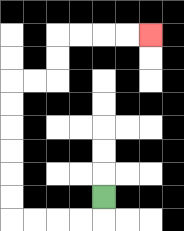{'start': '[4, 8]', 'end': '[6, 1]', 'path_directions': 'D,L,L,L,L,U,U,U,U,U,U,R,R,U,U,R,R,R,R', 'path_coordinates': '[[4, 8], [4, 9], [3, 9], [2, 9], [1, 9], [0, 9], [0, 8], [0, 7], [0, 6], [0, 5], [0, 4], [0, 3], [1, 3], [2, 3], [2, 2], [2, 1], [3, 1], [4, 1], [5, 1], [6, 1]]'}